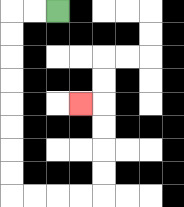{'start': '[2, 0]', 'end': '[3, 4]', 'path_directions': 'L,L,D,D,D,D,D,D,D,D,R,R,R,R,U,U,U,U,L', 'path_coordinates': '[[2, 0], [1, 0], [0, 0], [0, 1], [0, 2], [0, 3], [0, 4], [0, 5], [0, 6], [0, 7], [0, 8], [1, 8], [2, 8], [3, 8], [4, 8], [4, 7], [4, 6], [4, 5], [4, 4], [3, 4]]'}